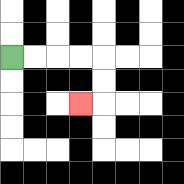{'start': '[0, 2]', 'end': '[3, 4]', 'path_directions': 'R,R,R,R,D,D,L', 'path_coordinates': '[[0, 2], [1, 2], [2, 2], [3, 2], [4, 2], [4, 3], [4, 4], [3, 4]]'}